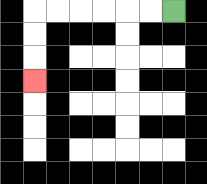{'start': '[7, 0]', 'end': '[1, 3]', 'path_directions': 'L,L,L,L,L,L,D,D,D', 'path_coordinates': '[[7, 0], [6, 0], [5, 0], [4, 0], [3, 0], [2, 0], [1, 0], [1, 1], [1, 2], [1, 3]]'}